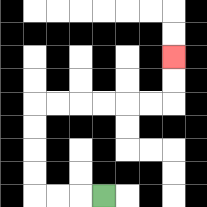{'start': '[4, 8]', 'end': '[7, 2]', 'path_directions': 'L,L,L,U,U,U,U,R,R,R,R,R,R,U,U', 'path_coordinates': '[[4, 8], [3, 8], [2, 8], [1, 8], [1, 7], [1, 6], [1, 5], [1, 4], [2, 4], [3, 4], [4, 4], [5, 4], [6, 4], [7, 4], [7, 3], [7, 2]]'}